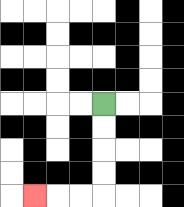{'start': '[4, 4]', 'end': '[1, 8]', 'path_directions': 'D,D,D,D,L,L,L', 'path_coordinates': '[[4, 4], [4, 5], [4, 6], [4, 7], [4, 8], [3, 8], [2, 8], [1, 8]]'}